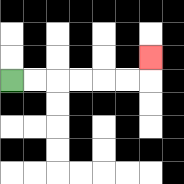{'start': '[0, 3]', 'end': '[6, 2]', 'path_directions': 'R,R,R,R,R,R,U', 'path_coordinates': '[[0, 3], [1, 3], [2, 3], [3, 3], [4, 3], [5, 3], [6, 3], [6, 2]]'}